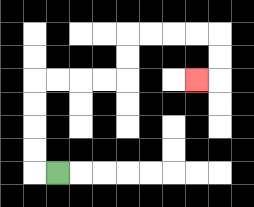{'start': '[2, 7]', 'end': '[8, 3]', 'path_directions': 'L,U,U,U,U,R,R,R,R,U,U,R,R,R,R,D,D,L', 'path_coordinates': '[[2, 7], [1, 7], [1, 6], [1, 5], [1, 4], [1, 3], [2, 3], [3, 3], [4, 3], [5, 3], [5, 2], [5, 1], [6, 1], [7, 1], [8, 1], [9, 1], [9, 2], [9, 3], [8, 3]]'}